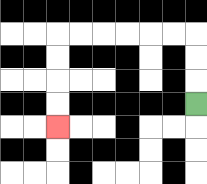{'start': '[8, 4]', 'end': '[2, 5]', 'path_directions': 'U,U,U,L,L,L,L,L,L,D,D,D,D', 'path_coordinates': '[[8, 4], [8, 3], [8, 2], [8, 1], [7, 1], [6, 1], [5, 1], [4, 1], [3, 1], [2, 1], [2, 2], [2, 3], [2, 4], [2, 5]]'}